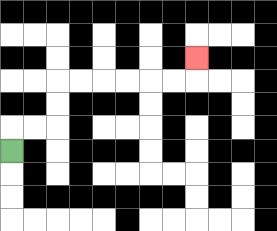{'start': '[0, 6]', 'end': '[8, 2]', 'path_directions': 'U,R,R,U,U,R,R,R,R,R,R,U', 'path_coordinates': '[[0, 6], [0, 5], [1, 5], [2, 5], [2, 4], [2, 3], [3, 3], [4, 3], [5, 3], [6, 3], [7, 3], [8, 3], [8, 2]]'}